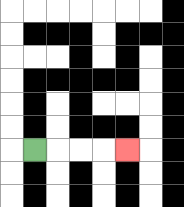{'start': '[1, 6]', 'end': '[5, 6]', 'path_directions': 'R,R,R,R', 'path_coordinates': '[[1, 6], [2, 6], [3, 6], [4, 6], [5, 6]]'}